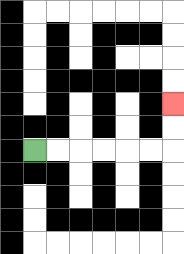{'start': '[1, 6]', 'end': '[7, 4]', 'path_directions': 'R,R,R,R,R,R,U,U', 'path_coordinates': '[[1, 6], [2, 6], [3, 6], [4, 6], [5, 6], [6, 6], [7, 6], [7, 5], [7, 4]]'}